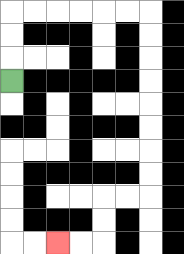{'start': '[0, 3]', 'end': '[2, 10]', 'path_directions': 'U,U,U,R,R,R,R,R,R,D,D,D,D,D,D,D,D,L,L,D,D,L,L', 'path_coordinates': '[[0, 3], [0, 2], [0, 1], [0, 0], [1, 0], [2, 0], [3, 0], [4, 0], [5, 0], [6, 0], [6, 1], [6, 2], [6, 3], [6, 4], [6, 5], [6, 6], [6, 7], [6, 8], [5, 8], [4, 8], [4, 9], [4, 10], [3, 10], [2, 10]]'}